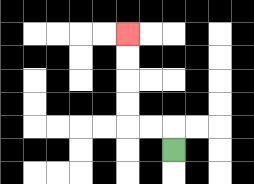{'start': '[7, 6]', 'end': '[5, 1]', 'path_directions': 'U,L,L,U,U,U,U', 'path_coordinates': '[[7, 6], [7, 5], [6, 5], [5, 5], [5, 4], [5, 3], [5, 2], [5, 1]]'}